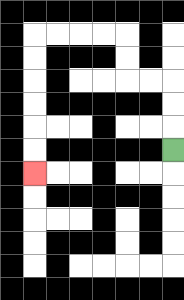{'start': '[7, 6]', 'end': '[1, 7]', 'path_directions': 'U,U,U,L,L,U,U,L,L,L,L,D,D,D,D,D,D', 'path_coordinates': '[[7, 6], [7, 5], [7, 4], [7, 3], [6, 3], [5, 3], [5, 2], [5, 1], [4, 1], [3, 1], [2, 1], [1, 1], [1, 2], [1, 3], [1, 4], [1, 5], [1, 6], [1, 7]]'}